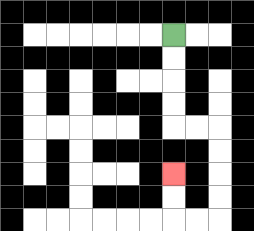{'start': '[7, 1]', 'end': '[7, 7]', 'path_directions': 'D,D,D,D,R,R,D,D,D,D,L,L,U,U', 'path_coordinates': '[[7, 1], [7, 2], [7, 3], [7, 4], [7, 5], [8, 5], [9, 5], [9, 6], [9, 7], [9, 8], [9, 9], [8, 9], [7, 9], [7, 8], [7, 7]]'}